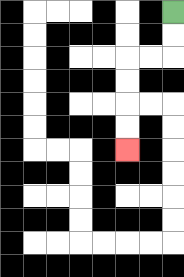{'start': '[7, 0]', 'end': '[5, 6]', 'path_directions': 'D,D,L,L,D,D,D,D', 'path_coordinates': '[[7, 0], [7, 1], [7, 2], [6, 2], [5, 2], [5, 3], [5, 4], [5, 5], [5, 6]]'}